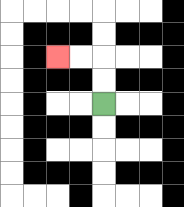{'start': '[4, 4]', 'end': '[2, 2]', 'path_directions': 'U,U,L,L', 'path_coordinates': '[[4, 4], [4, 3], [4, 2], [3, 2], [2, 2]]'}